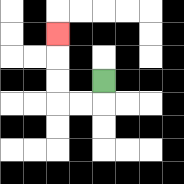{'start': '[4, 3]', 'end': '[2, 1]', 'path_directions': 'D,L,L,U,U,U', 'path_coordinates': '[[4, 3], [4, 4], [3, 4], [2, 4], [2, 3], [2, 2], [2, 1]]'}